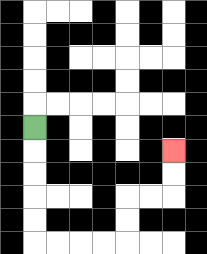{'start': '[1, 5]', 'end': '[7, 6]', 'path_directions': 'D,D,D,D,D,R,R,R,R,U,U,R,R,U,U', 'path_coordinates': '[[1, 5], [1, 6], [1, 7], [1, 8], [1, 9], [1, 10], [2, 10], [3, 10], [4, 10], [5, 10], [5, 9], [5, 8], [6, 8], [7, 8], [7, 7], [7, 6]]'}